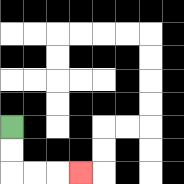{'start': '[0, 5]', 'end': '[3, 7]', 'path_directions': 'D,D,R,R,R', 'path_coordinates': '[[0, 5], [0, 6], [0, 7], [1, 7], [2, 7], [3, 7]]'}